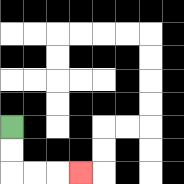{'start': '[0, 5]', 'end': '[3, 7]', 'path_directions': 'D,D,R,R,R', 'path_coordinates': '[[0, 5], [0, 6], [0, 7], [1, 7], [2, 7], [3, 7]]'}